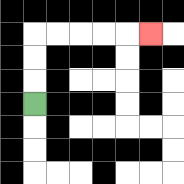{'start': '[1, 4]', 'end': '[6, 1]', 'path_directions': 'U,U,U,R,R,R,R,R', 'path_coordinates': '[[1, 4], [1, 3], [1, 2], [1, 1], [2, 1], [3, 1], [4, 1], [5, 1], [6, 1]]'}